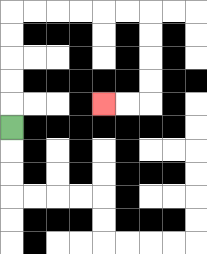{'start': '[0, 5]', 'end': '[4, 4]', 'path_directions': 'U,U,U,U,U,R,R,R,R,R,R,D,D,D,D,L,L', 'path_coordinates': '[[0, 5], [0, 4], [0, 3], [0, 2], [0, 1], [0, 0], [1, 0], [2, 0], [3, 0], [4, 0], [5, 0], [6, 0], [6, 1], [6, 2], [6, 3], [6, 4], [5, 4], [4, 4]]'}